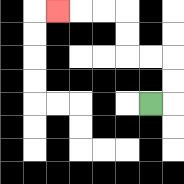{'start': '[6, 4]', 'end': '[2, 0]', 'path_directions': 'R,U,U,L,L,U,U,L,L,L', 'path_coordinates': '[[6, 4], [7, 4], [7, 3], [7, 2], [6, 2], [5, 2], [5, 1], [5, 0], [4, 0], [3, 0], [2, 0]]'}